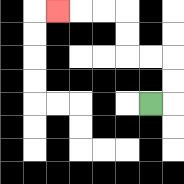{'start': '[6, 4]', 'end': '[2, 0]', 'path_directions': 'R,U,U,L,L,U,U,L,L,L', 'path_coordinates': '[[6, 4], [7, 4], [7, 3], [7, 2], [6, 2], [5, 2], [5, 1], [5, 0], [4, 0], [3, 0], [2, 0]]'}